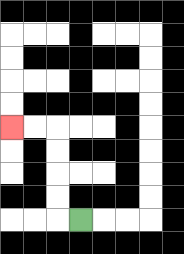{'start': '[3, 9]', 'end': '[0, 5]', 'path_directions': 'L,U,U,U,U,L,L', 'path_coordinates': '[[3, 9], [2, 9], [2, 8], [2, 7], [2, 6], [2, 5], [1, 5], [0, 5]]'}